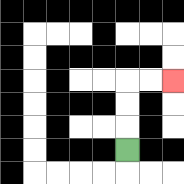{'start': '[5, 6]', 'end': '[7, 3]', 'path_directions': 'U,U,U,R,R', 'path_coordinates': '[[5, 6], [5, 5], [5, 4], [5, 3], [6, 3], [7, 3]]'}